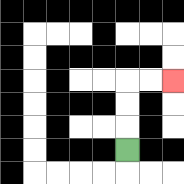{'start': '[5, 6]', 'end': '[7, 3]', 'path_directions': 'U,U,U,R,R', 'path_coordinates': '[[5, 6], [5, 5], [5, 4], [5, 3], [6, 3], [7, 3]]'}